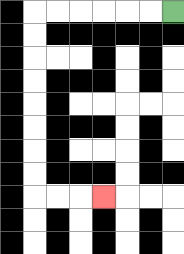{'start': '[7, 0]', 'end': '[4, 8]', 'path_directions': 'L,L,L,L,L,L,D,D,D,D,D,D,D,D,R,R,R', 'path_coordinates': '[[7, 0], [6, 0], [5, 0], [4, 0], [3, 0], [2, 0], [1, 0], [1, 1], [1, 2], [1, 3], [1, 4], [1, 5], [1, 6], [1, 7], [1, 8], [2, 8], [3, 8], [4, 8]]'}